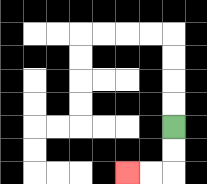{'start': '[7, 5]', 'end': '[5, 7]', 'path_directions': 'D,D,L,L', 'path_coordinates': '[[7, 5], [7, 6], [7, 7], [6, 7], [5, 7]]'}